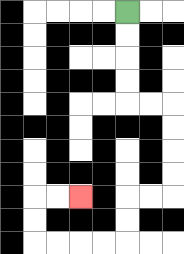{'start': '[5, 0]', 'end': '[3, 8]', 'path_directions': 'D,D,D,D,R,R,D,D,D,D,L,L,D,D,L,L,L,L,U,U,R,R', 'path_coordinates': '[[5, 0], [5, 1], [5, 2], [5, 3], [5, 4], [6, 4], [7, 4], [7, 5], [7, 6], [7, 7], [7, 8], [6, 8], [5, 8], [5, 9], [5, 10], [4, 10], [3, 10], [2, 10], [1, 10], [1, 9], [1, 8], [2, 8], [3, 8]]'}